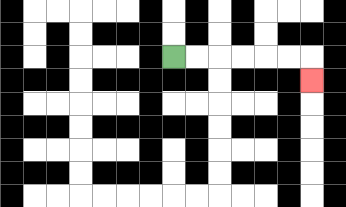{'start': '[7, 2]', 'end': '[13, 3]', 'path_directions': 'R,R,R,R,R,R,D', 'path_coordinates': '[[7, 2], [8, 2], [9, 2], [10, 2], [11, 2], [12, 2], [13, 2], [13, 3]]'}